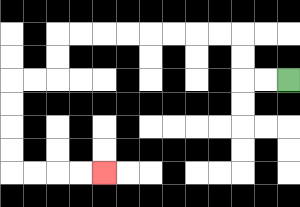{'start': '[12, 3]', 'end': '[4, 7]', 'path_directions': 'L,L,U,U,L,L,L,L,L,L,L,L,D,D,L,L,D,D,D,D,R,R,R,R', 'path_coordinates': '[[12, 3], [11, 3], [10, 3], [10, 2], [10, 1], [9, 1], [8, 1], [7, 1], [6, 1], [5, 1], [4, 1], [3, 1], [2, 1], [2, 2], [2, 3], [1, 3], [0, 3], [0, 4], [0, 5], [0, 6], [0, 7], [1, 7], [2, 7], [3, 7], [4, 7]]'}